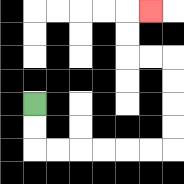{'start': '[1, 4]', 'end': '[6, 0]', 'path_directions': 'D,D,R,R,R,R,R,R,U,U,U,U,L,L,U,U,R', 'path_coordinates': '[[1, 4], [1, 5], [1, 6], [2, 6], [3, 6], [4, 6], [5, 6], [6, 6], [7, 6], [7, 5], [7, 4], [7, 3], [7, 2], [6, 2], [5, 2], [5, 1], [5, 0], [6, 0]]'}